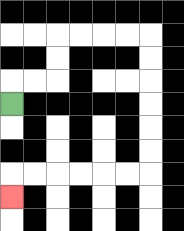{'start': '[0, 4]', 'end': '[0, 8]', 'path_directions': 'U,R,R,U,U,R,R,R,R,D,D,D,D,D,D,L,L,L,L,L,L,D', 'path_coordinates': '[[0, 4], [0, 3], [1, 3], [2, 3], [2, 2], [2, 1], [3, 1], [4, 1], [5, 1], [6, 1], [6, 2], [6, 3], [6, 4], [6, 5], [6, 6], [6, 7], [5, 7], [4, 7], [3, 7], [2, 7], [1, 7], [0, 7], [0, 8]]'}